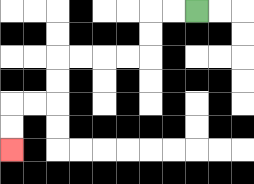{'start': '[8, 0]', 'end': '[0, 6]', 'path_directions': 'L,L,D,D,L,L,L,L,D,D,L,L,D,D', 'path_coordinates': '[[8, 0], [7, 0], [6, 0], [6, 1], [6, 2], [5, 2], [4, 2], [3, 2], [2, 2], [2, 3], [2, 4], [1, 4], [0, 4], [0, 5], [0, 6]]'}